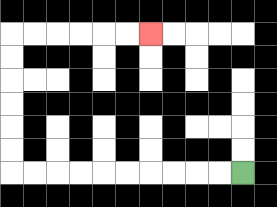{'start': '[10, 7]', 'end': '[6, 1]', 'path_directions': 'L,L,L,L,L,L,L,L,L,L,U,U,U,U,U,U,R,R,R,R,R,R', 'path_coordinates': '[[10, 7], [9, 7], [8, 7], [7, 7], [6, 7], [5, 7], [4, 7], [3, 7], [2, 7], [1, 7], [0, 7], [0, 6], [0, 5], [0, 4], [0, 3], [0, 2], [0, 1], [1, 1], [2, 1], [3, 1], [4, 1], [5, 1], [6, 1]]'}